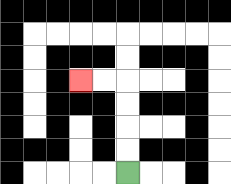{'start': '[5, 7]', 'end': '[3, 3]', 'path_directions': 'U,U,U,U,L,L', 'path_coordinates': '[[5, 7], [5, 6], [5, 5], [5, 4], [5, 3], [4, 3], [3, 3]]'}